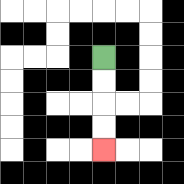{'start': '[4, 2]', 'end': '[4, 6]', 'path_directions': 'D,D,D,D', 'path_coordinates': '[[4, 2], [4, 3], [4, 4], [4, 5], [4, 6]]'}